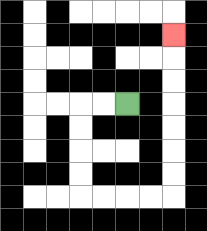{'start': '[5, 4]', 'end': '[7, 1]', 'path_directions': 'L,L,D,D,D,D,R,R,R,R,U,U,U,U,U,U,U', 'path_coordinates': '[[5, 4], [4, 4], [3, 4], [3, 5], [3, 6], [3, 7], [3, 8], [4, 8], [5, 8], [6, 8], [7, 8], [7, 7], [7, 6], [7, 5], [7, 4], [7, 3], [7, 2], [7, 1]]'}